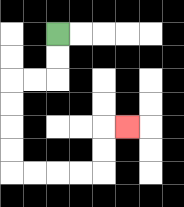{'start': '[2, 1]', 'end': '[5, 5]', 'path_directions': 'D,D,L,L,D,D,D,D,R,R,R,R,U,U,R', 'path_coordinates': '[[2, 1], [2, 2], [2, 3], [1, 3], [0, 3], [0, 4], [0, 5], [0, 6], [0, 7], [1, 7], [2, 7], [3, 7], [4, 7], [4, 6], [4, 5], [5, 5]]'}